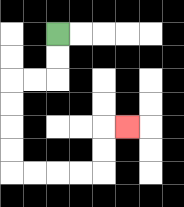{'start': '[2, 1]', 'end': '[5, 5]', 'path_directions': 'D,D,L,L,D,D,D,D,R,R,R,R,U,U,R', 'path_coordinates': '[[2, 1], [2, 2], [2, 3], [1, 3], [0, 3], [0, 4], [0, 5], [0, 6], [0, 7], [1, 7], [2, 7], [3, 7], [4, 7], [4, 6], [4, 5], [5, 5]]'}